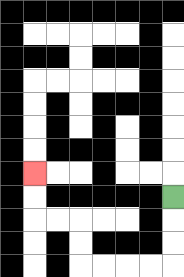{'start': '[7, 8]', 'end': '[1, 7]', 'path_directions': 'D,D,D,L,L,L,L,U,U,L,L,U,U', 'path_coordinates': '[[7, 8], [7, 9], [7, 10], [7, 11], [6, 11], [5, 11], [4, 11], [3, 11], [3, 10], [3, 9], [2, 9], [1, 9], [1, 8], [1, 7]]'}